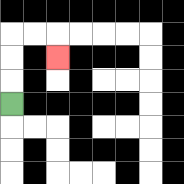{'start': '[0, 4]', 'end': '[2, 2]', 'path_directions': 'U,U,U,R,R,D', 'path_coordinates': '[[0, 4], [0, 3], [0, 2], [0, 1], [1, 1], [2, 1], [2, 2]]'}